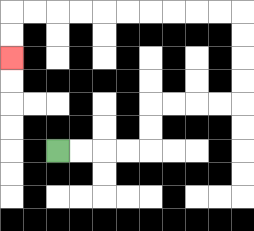{'start': '[2, 6]', 'end': '[0, 2]', 'path_directions': 'R,R,R,R,U,U,R,R,R,R,U,U,U,U,L,L,L,L,L,L,L,L,L,L,D,D', 'path_coordinates': '[[2, 6], [3, 6], [4, 6], [5, 6], [6, 6], [6, 5], [6, 4], [7, 4], [8, 4], [9, 4], [10, 4], [10, 3], [10, 2], [10, 1], [10, 0], [9, 0], [8, 0], [7, 0], [6, 0], [5, 0], [4, 0], [3, 0], [2, 0], [1, 0], [0, 0], [0, 1], [0, 2]]'}